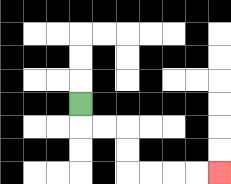{'start': '[3, 4]', 'end': '[9, 7]', 'path_directions': 'D,R,R,D,D,R,R,R,R', 'path_coordinates': '[[3, 4], [3, 5], [4, 5], [5, 5], [5, 6], [5, 7], [6, 7], [7, 7], [8, 7], [9, 7]]'}